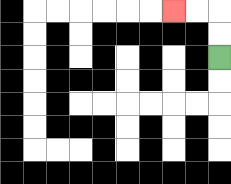{'start': '[9, 2]', 'end': '[7, 0]', 'path_directions': 'U,U,L,L', 'path_coordinates': '[[9, 2], [9, 1], [9, 0], [8, 0], [7, 0]]'}